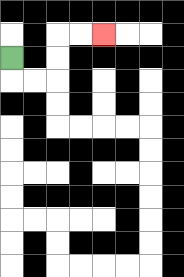{'start': '[0, 2]', 'end': '[4, 1]', 'path_directions': 'D,R,R,U,U,R,R', 'path_coordinates': '[[0, 2], [0, 3], [1, 3], [2, 3], [2, 2], [2, 1], [3, 1], [4, 1]]'}